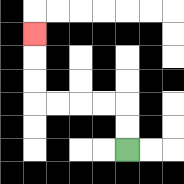{'start': '[5, 6]', 'end': '[1, 1]', 'path_directions': 'U,U,L,L,L,L,U,U,U', 'path_coordinates': '[[5, 6], [5, 5], [5, 4], [4, 4], [3, 4], [2, 4], [1, 4], [1, 3], [1, 2], [1, 1]]'}